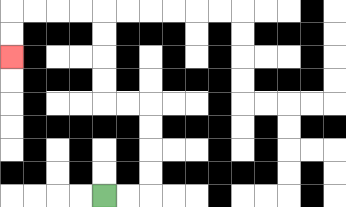{'start': '[4, 8]', 'end': '[0, 2]', 'path_directions': 'R,R,U,U,U,U,L,L,U,U,U,U,L,L,L,L,D,D', 'path_coordinates': '[[4, 8], [5, 8], [6, 8], [6, 7], [6, 6], [6, 5], [6, 4], [5, 4], [4, 4], [4, 3], [4, 2], [4, 1], [4, 0], [3, 0], [2, 0], [1, 0], [0, 0], [0, 1], [0, 2]]'}